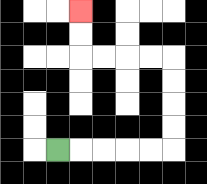{'start': '[2, 6]', 'end': '[3, 0]', 'path_directions': 'R,R,R,R,R,U,U,U,U,L,L,L,L,U,U', 'path_coordinates': '[[2, 6], [3, 6], [4, 6], [5, 6], [6, 6], [7, 6], [7, 5], [7, 4], [7, 3], [7, 2], [6, 2], [5, 2], [4, 2], [3, 2], [3, 1], [3, 0]]'}